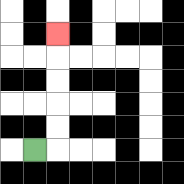{'start': '[1, 6]', 'end': '[2, 1]', 'path_directions': 'R,U,U,U,U,U', 'path_coordinates': '[[1, 6], [2, 6], [2, 5], [2, 4], [2, 3], [2, 2], [2, 1]]'}